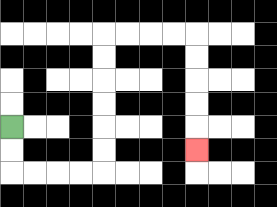{'start': '[0, 5]', 'end': '[8, 6]', 'path_directions': 'D,D,R,R,R,R,U,U,U,U,U,U,R,R,R,R,D,D,D,D,D', 'path_coordinates': '[[0, 5], [0, 6], [0, 7], [1, 7], [2, 7], [3, 7], [4, 7], [4, 6], [4, 5], [4, 4], [4, 3], [4, 2], [4, 1], [5, 1], [6, 1], [7, 1], [8, 1], [8, 2], [8, 3], [8, 4], [8, 5], [8, 6]]'}